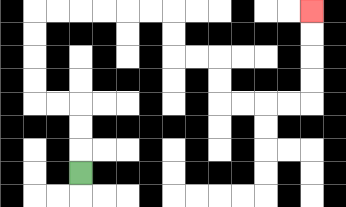{'start': '[3, 7]', 'end': '[13, 0]', 'path_directions': 'U,U,U,L,L,U,U,U,U,R,R,R,R,R,R,D,D,R,R,D,D,R,R,R,R,U,U,U,U', 'path_coordinates': '[[3, 7], [3, 6], [3, 5], [3, 4], [2, 4], [1, 4], [1, 3], [1, 2], [1, 1], [1, 0], [2, 0], [3, 0], [4, 0], [5, 0], [6, 0], [7, 0], [7, 1], [7, 2], [8, 2], [9, 2], [9, 3], [9, 4], [10, 4], [11, 4], [12, 4], [13, 4], [13, 3], [13, 2], [13, 1], [13, 0]]'}